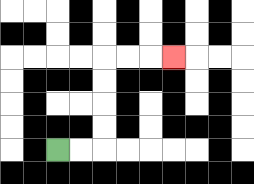{'start': '[2, 6]', 'end': '[7, 2]', 'path_directions': 'R,R,U,U,U,U,R,R,R', 'path_coordinates': '[[2, 6], [3, 6], [4, 6], [4, 5], [4, 4], [4, 3], [4, 2], [5, 2], [6, 2], [7, 2]]'}